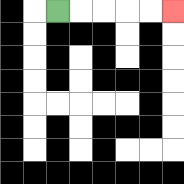{'start': '[2, 0]', 'end': '[7, 0]', 'path_directions': 'R,R,R,R,R', 'path_coordinates': '[[2, 0], [3, 0], [4, 0], [5, 0], [6, 0], [7, 0]]'}